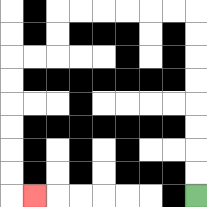{'start': '[8, 8]', 'end': '[1, 8]', 'path_directions': 'U,U,U,U,U,U,U,U,L,L,L,L,L,L,D,D,L,L,D,D,D,D,D,D,R', 'path_coordinates': '[[8, 8], [8, 7], [8, 6], [8, 5], [8, 4], [8, 3], [8, 2], [8, 1], [8, 0], [7, 0], [6, 0], [5, 0], [4, 0], [3, 0], [2, 0], [2, 1], [2, 2], [1, 2], [0, 2], [0, 3], [0, 4], [0, 5], [0, 6], [0, 7], [0, 8], [1, 8]]'}